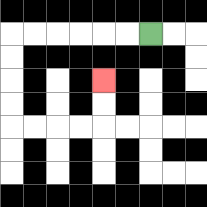{'start': '[6, 1]', 'end': '[4, 3]', 'path_directions': 'L,L,L,L,L,L,D,D,D,D,R,R,R,R,U,U', 'path_coordinates': '[[6, 1], [5, 1], [4, 1], [3, 1], [2, 1], [1, 1], [0, 1], [0, 2], [0, 3], [0, 4], [0, 5], [1, 5], [2, 5], [3, 5], [4, 5], [4, 4], [4, 3]]'}